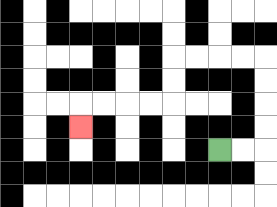{'start': '[9, 6]', 'end': '[3, 5]', 'path_directions': 'R,R,U,U,U,U,L,L,L,L,D,D,L,L,L,L,D', 'path_coordinates': '[[9, 6], [10, 6], [11, 6], [11, 5], [11, 4], [11, 3], [11, 2], [10, 2], [9, 2], [8, 2], [7, 2], [7, 3], [7, 4], [6, 4], [5, 4], [4, 4], [3, 4], [3, 5]]'}